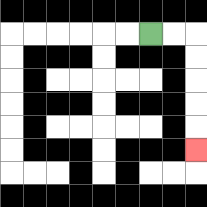{'start': '[6, 1]', 'end': '[8, 6]', 'path_directions': 'R,R,D,D,D,D,D', 'path_coordinates': '[[6, 1], [7, 1], [8, 1], [8, 2], [8, 3], [8, 4], [8, 5], [8, 6]]'}